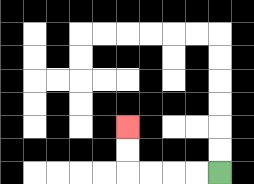{'start': '[9, 7]', 'end': '[5, 5]', 'path_directions': 'L,L,L,L,U,U', 'path_coordinates': '[[9, 7], [8, 7], [7, 7], [6, 7], [5, 7], [5, 6], [5, 5]]'}